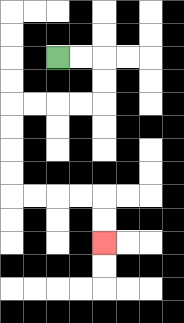{'start': '[2, 2]', 'end': '[4, 10]', 'path_directions': 'R,R,D,D,L,L,L,L,D,D,D,D,R,R,R,R,D,D', 'path_coordinates': '[[2, 2], [3, 2], [4, 2], [4, 3], [4, 4], [3, 4], [2, 4], [1, 4], [0, 4], [0, 5], [0, 6], [0, 7], [0, 8], [1, 8], [2, 8], [3, 8], [4, 8], [4, 9], [4, 10]]'}